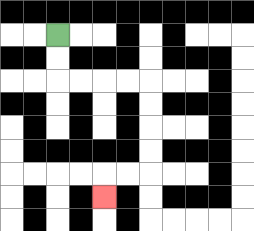{'start': '[2, 1]', 'end': '[4, 8]', 'path_directions': 'D,D,R,R,R,R,D,D,D,D,L,L,D', 'path_coordinates': '[[2, 1], [2, 2], [2, 3], [3, 3], [4, 3], [5, 3], [6, 3], [6, 4], [6, 5], [6, 6], [6, 7], [5, 7], [4, 7], [4, 8]]'}